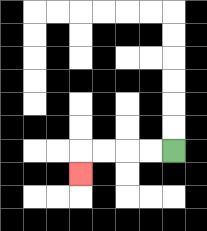{'start': '[7, 6]', 'end': '[3, 7]', 'path_directions': 'L,L,L,L,D', 'path_coordinates': '[[7, 6], [6, 6], [5, 6], [4, 6], [3, 6], [3, 7]]'}